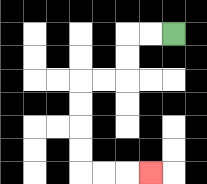{'start': '[7, 1]', 'end': '[6, 7]', 'path_directions': 'L,L,D,D,L,L,D,D,D,D,R,R,R', 'path_coordinates': '[[7, 1], [6, 1], [5, 1], [5, 2], [5, 3], [4, 3], [3, 3], [3, 4], [3, 5], [3, 6], [3, 7], [4, 7], [5, 7], [6, 7]]'}